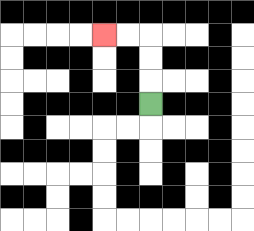{'start': '[6, 4]', 'end': '[4, 1]', 'path_directions': 'U,U,U,L,L', 'path_coordinates': '[[6, 4], [6, 3], [6, 2], [6, 1], [5, 1], [4, 1]]'}